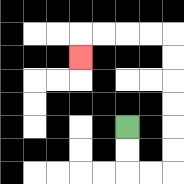{'start': '[5, 5]', 'end': '[3, 2]', 'path_directions': 'D,D,R,R,U,U,U,U,U,U,L,L,L,L,D', 'path_coordinates': '[[5, 5], [5, 6], [5, 7], [6, 7], [7, 7], [7, 6], [7, 5], [7, 4], [7, 3], [7, 2], [7, 1], [6, 1], [5, 1], [4, 1], [3, 1], [3, 2]]'}